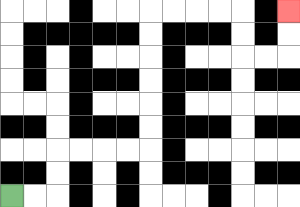{'start': '[0, 8]', 'end': '[12, 0]', 'path_directions': 'R,R,U,U,R,R,R,R,U,U,U,U,U,U,R,R,R,R,D,D,R,R,U,U', 'path_coordinates': '[[0, 8], [1, 8], [2, 8], [2, 7], [2, 6], [3, 6], [4, 6], [5, 6], [6, 6], [6, 5], [6, 4], [6, 3], [6, 2], [6, 1], [6, 0], [7, 0], [8, 0], [9, 0], [10, 0], [10, 1], [10, 2], [11, 2], [12, 2], [12, 1], [12, 0]]'}